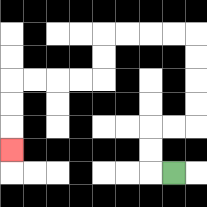{'start': '[7, 7]', 'end': '[0, 6]', 'path_directions': 'L,U,U,R,R,U,U,U,U,L,L,L,L,D,D,L,L,L,L,D,D,D', 'path_coordinates': '[[7, 7], [6, 7], [6, 6], [6, 5], [7, 5], [8, 5], [8, 4], [8, 3], [8, 2], [8, 1], [7, 1], [6, 1], [5, 1], [4, 1], [4, 2], [4, 3], [3, 3], [2, 3], [1, 3], [0, 3], [0, 4], [0, 5], [0, 6]]'}